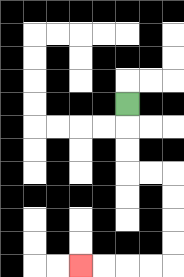{'start': '[5, 4]', 'end': '[3, 11]', 'path_directions': 'D,D,D,R,R,D,D,D,D,L,L,L,L', 'path_coordinates': '[[5, 4], [5, 5], [5, 6], [5, 7], [6, 7], [7, 7], [7, 8], [7, 9], [7, 10], [7, 11], [6, 11], [5, 11], [4, 11], [3, 11]]'}